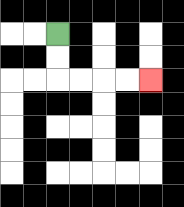{'start': '[2, 1]', 'end': '[6, 3]', 'path_directions': 'D,D,R,R,R,R', 'path_coordinates': '[[2, 1], [2, 2], [2, 3], [3, 3], [4, 3], [5, 3], [6, 3]]'}